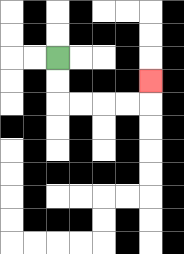{'start': '[2, 2]', 'end': '[6, 3]', 'path_directions': 'D,D,R,R,R,R,U', 'path_coordinates': '[[2, 2], [2, 3], [2, 4], [3, 4], [4, 4], [5, 4], [6, 4], [6, 3]]'}